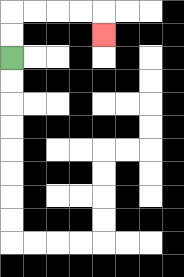{'start': '[0, 2]', 'end': '[4, 1]', 'path_directions': 'U,U,R,R,R,R,D', 'path_coordinates': '[[0, 2], [0, 1], [0, 0], [1, 0], [2, 0], [3, 0], [4, 0], [4, 1]]'}